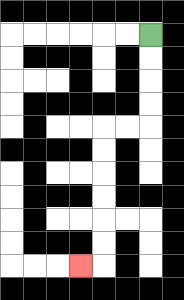{'start': '[6, 1]', 'end': '[3, 11]', 'path_directions': 'D,D,D,D,L,L,D,D,D,D,D,D,L', 'path_coordinates': '[[6, 1], [6, 2], [6, 3], [6, 4], [6, 5], [5, 5], [4, 5], [4, 6], [4, 7], [4, 8], [4, 9], [4, 10], [4, 11], [3, 11]]'}